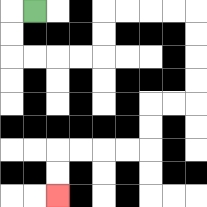{'start': '[1, 0]', 'end': '[2, 8]', 'path_directions': 'L,D,D,R,R,R,R,U,U,R,R,R,R,D,D,D,D,L,L,D,D,L,L,L,L,D,D', 'path_coordinates': '[[1, 0], [0, 0], [0, 1], [0, 2], [1, 2], [2, 2], [3, 2], [4, 2], [4, 1], [4, 0], [5, 0], [6, 0], [7, 0], [8, 0], [8, 1], [8, 2], [8, 3], [8, 4], [7, 4], [6, 4], [6, 5], [6, 6], [5, 6], [4, 6], [3, 6], [2, 6], [2, 7], [2, 8]]'}